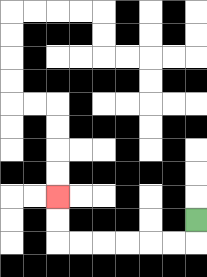{'start': '[8, 9]', 'end': '[2, 8]', 'path_directions': 'D,L,L,L,L,L,L,U,U', 'path_coordinates': '[[8, 9], [8, 10], [7, 10], [6, 10], [5, 10], [4, 10], [3, 10], [2, 10], [2, 9], [2, 8]]'}